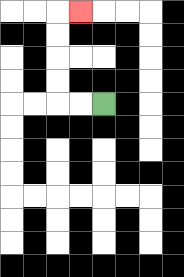{'start': '[4, 4]', 'end': '[3, 0]', 'path_directions': 'L,L,U,U,U,U,R', 'path_coordinates': '[[4, 4], [3, 4], [2, 4], [2, 3], [2, 2], [2, 1], [2, 0], [3, 0]]'}